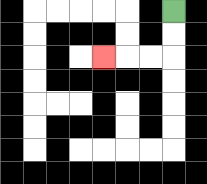{'start': '[7, 0]', 'end': '[4, 2]', 'path_directions': 'D,D,L,L,L', 'path_coordinates': '[[7, 0], [7, 1], [7, 2], [6, 2], [5, 2], [4, 2]]'}